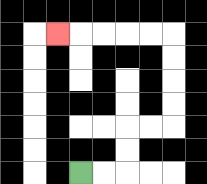{'start': '[3, 7]', 'end': '[2, 1]', 'path_directions': 'R,R,U,U,R,R,U,U,U,U,L,L,L,L,L', 'path_coordinates': '[[3, 7], [4, 7], [5, 7], [5, 6], [5, 5], [6, 5], [7, 5], [7, 4], [7, 3], [7, 2], [7, 1], [6, 1], [5, 1], [4, 1], [3, 1], [2, 1]]'}